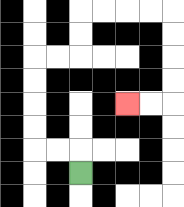{'start': '[3, 7]', 'end': '[5, 4]', 'path_directions': 'U,L,L,U,U,U,U,R,R,U,U,R,R,R,R,D,D,D,D,L,L', 'path_coordinates': '[[3, 7], [3, 6], [2, 6], [1, 6], [1, 5], [1, 4], [1, 3], [1, 2], [2, 2], [3, 2], [3, 1], [3, 0], [4, 0], [5, 0], [6, 0], [7, 0], [7, 1], [7, 2], [7, 3], [7, 4], [6, 4], [5, 4]]'}